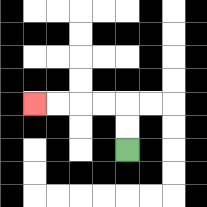{'start': '[5, 6]', 'end': '[1, 4]', 'path_directions': 'U,U,L,L,L,L', 'path_coordinates': '[[5, 6], [5, 5], [5, 4], [4, 4], [3, 4], [2, 4], [1, 4]]'}